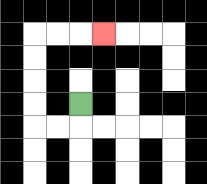{'start': '[3, 4]', 'end': '[4, 1]', 'path_directions': 'D,L,L,U,U,U,U,R,R,R', 'path_coordinates': '[[3, 4], [3, 5], [2, 5], [1, 5], [1, 4], [1, 3], [1, 2], [1, 1], [2, 1], [3, 1], [4, 1]]'}